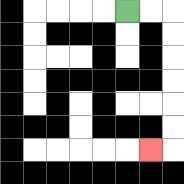{'start': '[5, 0]', 'end': '[6, 6]', 'path_directions': 'R,R,D,D,D,D,D,D,L', 'path_coordinates': '[[5, 0], [6, 0], [7, 0], [7, 1], [7, 2], [7, 3], [7, 4], [7, 5], [7, 6], [6, 6]]'}